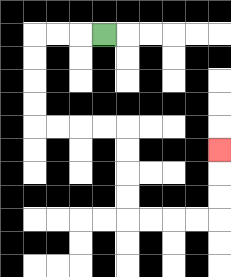{'start': '[4, 1]', 'end': '[9, 6]', 'path_directions': 'L,L,L,D,D,D,D,R,R,R,R,D,D,D,D,R,R,R,R,U,U,U', 'path_coordinates': '[[4, 1], [3, 1], [2, 1], [1, 1], [1, 2], [1, 3], [1, 4], [1, 5], [2, 5], [3, 5], [4, 5], [5, 5], [5, 6], [5, 7], [5, 8], [5, 9], [6, 9], [7, 9], [8, 9], [9, 9], [9, 8], [9, 7], [9, 6]]'}